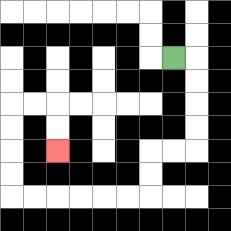{'start': '[7, 2]', 'end': '[2, 6]', 'path_directions': 'R,D,D,D,D,L,L,D,D,L,L,L,L,L,L,U,U,U,U,R,R,D,D', 'path_coordinates': '[[7, 2], [8, 2], [8, 3], [8, 4], [8, 5], [8, 6], [7, 6], [6, 6], [6, 7], [6, 8], [5, 8], [4, 8], [3, 8], [2, 8], [1, 8], [0, 8], [0, 7], [0, 6], [0, 5], [0, 4], [1, 4], [2, 4], [2, 5], [2, 6]]'}